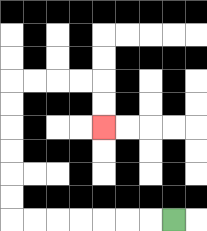{'start': '[7, 9]', 'end': '[4, 5]', 'path_directions': 'L,L,L,L,L,L,L,U,U,U,U,U,U,R,R,R,R,D,D', 'path_coordinates': '[[7, 9], [6, 9], [5, 9], [4, 9], [3, 9], [2, 9], [1, 9], [0, 9], [0, 8], [0, 7], [0, 6], [0, 5], [0, 4], [0, 3], [1, 3], [2, 3], [3, 3], [4, 3], [4, 4], [4, 5]]'}